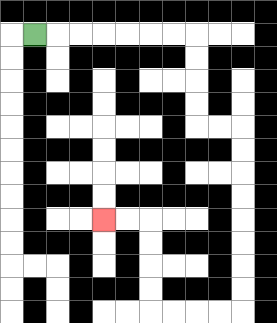{'start': '[1, 1]', 'end': '[4, 9]', 'path_directions': 'R,R,R,R,R,R,R,D,D,D,D,R,R,D,D,D,D,D,D,D,D,L,L,L,L,U,U,U,U,L,L', 'path_coordinates': '[[1, 1], [2, 1], [3, 1], [4, 1], [5, 1], [6, 1], [7, 1], [8, 1], [8, 2], [8, 3], [8, 4], [8, 5], [9, 5], [10, 5], [10, 6], [10, 7], [10, 8], [10, 9], [10, 10], [10, 11], [10, 12], [10, 13], [9, 13], [8, 13], [7, 13], [6, 13], [6, 12], [6, 11], [6, 10], [6, 9], [5, 9], [4, 9]]'}